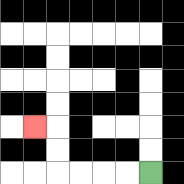{'start': '[6, 7]', 'end': '[1, 5]', 'path_directions': 'L,L,L,L,U,U,L', 'path_coordinates': '[[6, 7], [5, 7], [4, 7], [3, 7], [2, 7], [2, 6], [2, 5], [1, 5]]'}